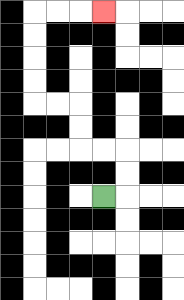{'start': '[4, 8]', 'end': '[4, 0]', 'path_directions': 'R,U,U,L,L,U,U,L,L,U,U,U,U,R,R,R', 'path_coordinates': '[[4, 8], [5, 8], [5, 7], [5, 6], [4, 6], [3, 6], [3, 5], [3, 4], [2, 4], [1, 4], [1, 3], [1, 2], [1, 1], [1, 0], [2, 0], [3, 0], [4, 0]]'}